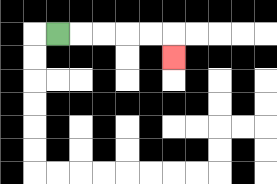{'start': '[2, 1]', 'end': '[7, 2]', 'path_directions': 'R,R,R,R,R,D', 'path_coordinates': '[[2, 1], [3, 1], [4, 1], [5, 1], [6, 1], [7, 1], [7, 2]]'}